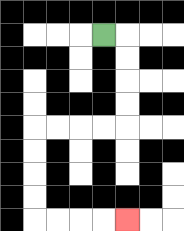{'start': '[4, 1]', 'end': '[5, 9]', 'path_directions': 'R,D,D,D,D,L,L,L,L,D,D,D,D,R,R,R,R', 'path_coordinates': '[[4, 1], [5, 1], [5, 2], [5, 3], [5, 4], [5, 5], [4, 5], [3, 5], [2, 5], [1, 5], [1, 6], [1, 7], [1, 8], [1, 9], [2, 9], [3, 9], [4, 9], [5, 9]]'}